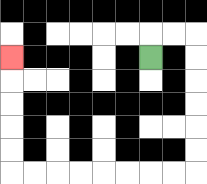{'start': '[6, 2]', 'end': '[0, 2]', 'path_directions': 'U,R,R,D,D,D,D,D,D,L,L,L,L,L,L,L,L,U,U,U,U,U', 'path_coordinates': '[[6, 2], [6, 1], [7, 1], [8, 1], [8, 2], [8, 3], [8, 4], [8, 5], [8, 6], [8, 7], [7, 7], [6, 7], [5, 7], [4, 7], [3, 7], [2, 7], [1, 7], [0, 7], [0, 6], [0, 5], [0, 4], [0, 3], [0, 2]]'}